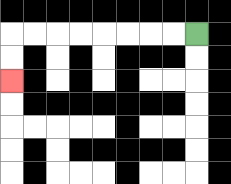{'start': '[8, 1]', 'end': '[0, 3]', 'path_directions': 'L,L,L,L,L,L,L,L,D,D', 'path_coordinates': '[[8, 1], [7, 1], [6, 1], [5, 1], [4, 1], [3, 1], [2, 1], [1, 1], [0, 1], [0, 2], [0, 3]]'}